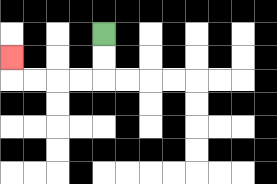{'start': '[4, 1]', 'end': '[0, 2]', 'path_directions': 'D,D,L,L,L,L,U', 'path_coordinates': '[[4, 1], [4, 2], [4, 3], [3, 3], [2, 3], [1, 3], [0, 3], [0, 2]]'}